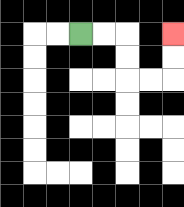{'start': '[3, 1]', 'end': '[7, 1]', 'path_directions': 'R,R,D,D,R,R,U,U', 'path_coordinates': '[[3, 1], [4, 1], [5, 1], [5, 2], [5, 3], [6, 3], [7, 3], [7, 2], [7, 1]]'}